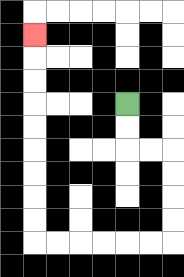{'start': '[5, 4]', 'end': '[1, 1]', 'path_directions': 'D,D,R,R,D,D,D,D,L,L,L,L,L,L,U,U,U,U,U,U,U,U,U', 'path_coordinates': '[[5, 4], [5, 5], [5, 6], [6, 6], [7, 6], [7, 7], [7, 8], [7, 9], [7, 10], [6, 10], [5, 10], [4, 10], [3, 10], [2, 10], [1, 10], [1, 9], [1, 8], [1, 7], [1, 6], [1, 5], [1, 4], [1, 3], [1, 2], [1, 1]]'}